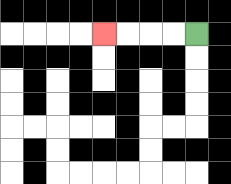{'start': '[8, 1]', 'end': '[4, 1]', 'path_directions': 'L,L,L,L', 'path_coordinates': '[[8, 1], [7, 1], [6, 1], [5, 1], [4, 1]]'}